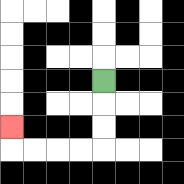{'start': '[4, 3]', 'end': '[0, 5]', 'path_directions': 'D,D,D,L,L,L,L,U', 'path_coordinates': '[[4, 3], [4, 4], [4, 5], [4, 6], [3, 6], [2, 6], [1, 6], [0, 6], [0, 5]]'}